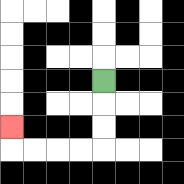{'start': '[4, 3]', 'end': '[0, 5]', 'path_directions': 'D,D,D,L,L,L,L,U', 'path_coordinates': '[[4, 3], [4, 4], [4, 5], [4, 6], [3, 6], [2, 6], [1, 6], [0, 6], [0, 5]]'}